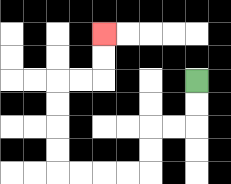{'start': '[8, 3]', 'end': '[4, 1]', 'path_directions': 'D,D,L,L,D,D,L,L,L,L,U,U,U,U,R,R,U,U', 'path_coordinates': '[[8, 3], [8, 4], [8, 5], [7, 5], [6, 5], [6, 6], [6, 7], [5, 7], [4, 7], [3, 7], [2, 7], [2, 6], [2, 5], [2, 4], [2, 3], [3, 3], [4, 3], [4, 2], [4, 1]]'}